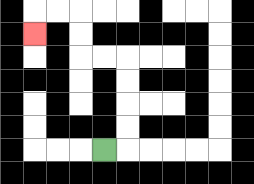{'start': '[4, 6]', 'end': '[1, 1]', 'path_directions': 'R,U,U,U,U,L,L,U,U,L,L,D', 'path_coordinates': '[[4, 6], [5, 6], [5, 5], [5, 4], [5, 3], [5, 2], [4, 2], [3, 2], [3, 1], [3, 0], [2, 0], [1, 0], [1, 1]]'}